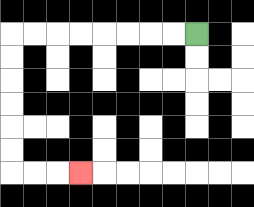{'start': '[8, 1]', 'end': '[3, 7]', 'path_directions': 'L,L,L,L,L,L,L,L,D,D,D,D,D,D,R,R,R', 'path_coordinates': '[[8, 1], [7, 1], [6, 1], [5, 1], [4, 1], [3, 1], [2, 1], [1, 1], [0, 1], [0, 2], [0, 3], [0, 4], [0, 5], [0, 6], [0, 7], [1, 7], [2, 7], [3, 7]]'}